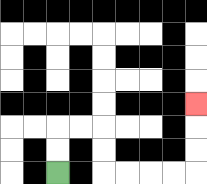{'start': '[2, 7]', 'end': '[8, 4]', 'path_directions': 'U,U,R,R,D,D,R,R,R,R,U,U,U', 'path_coordinates': '[[2, 7], [2, 6], [2, 5], [3, 5], [4, 5], [4, 6], [4, 7], [5, 7], [6, 7], [7, 7], [8, 7], [8, 6], [8, 5], [8, 4]]'}